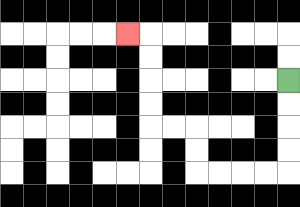{'start': '[12, 3]', 'end': '[5, 1]', 'path_directions': 'D,D,D,D,L,L,L,L,U,U,L,L,U,U,U,U,L', 'path_coordinates': '[[12, 3], [12, 4], [12, 5], [12, 6], [12, 7], [11, 7], [10, 7], [9, 7], [8, 7], [8, 6], [8, 5], [7, 5], [6, 5], [6, 4], [6, 3], [6, 2], [6, 1], [5, 1]]'}